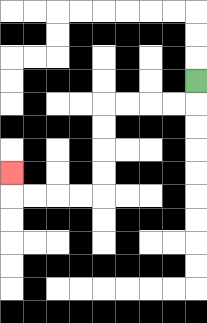{'start': '[8, 3]', 'end': '[0, 7]', 'path_directions': 'D,L,L,L,L,D,D,D,D,L,L,L,L,U', 'path_coordinates': '[[8, 3], [8, 4], [7, 4], [6, 4], [5, 4], [4, 4], [4, 5], [4, 6], [4, 7], [4, 8], [3, 8], [2, 8], [1, 8], [0, 8], [0, 7]]'}